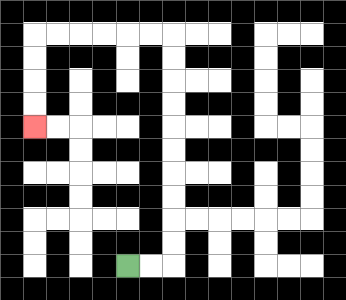{'start': '[5, 11]', 'end': '[1, 5]', 'path_directions': 'R,R,U,U,U,U,U,U,U,U,U,U,L,L,L,L,L,L,D,D,D,D', 'path_coordinates': '[[5, 11], [6, 11], [7, 11], [7, 10], [7, 9], [7, 8], [7, 7], [7, 6], [7, 5], [7, 4], [7, 3], [7, 2], [7, 1], [6, 1], [5, 1], [4, 1], [3, 1], [2, 1], [1, 1], [1, 2], [1, 3], [1, 4], [1, 5]]'}